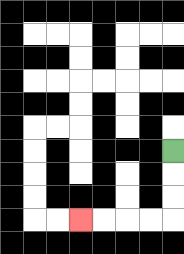{'start': '[7, 6]', 'end': '[3, 9]', 'path_directions': 'D,D,D,L,L,L,L', 'path_coordinates': '[[7, 6], [7, 7], [7, 8], [7, 9], [6, 9], [5, 9], [4, 9], [3, 9]]'}